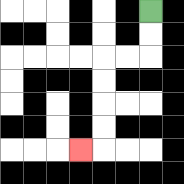{'start': '[6, 0]', 'end': '[3, 6]', 'path_directions': 'D,D,L,L,D,D,D,D,L', 'path_coordinates': '[[6, 0], [6, 1], [6, 2], [5, 2], [4, 2], [4, 3], [4, 4], [4, 5], [4, 6], [3, 6]]'}